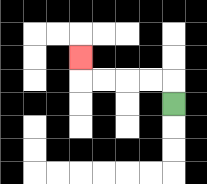{'start': '[7, 4]', 'end': '[3, 2]', 'path_directions': 'U,L,L,L,L,U', 'path_coordinates': '[[7, 4], [7, 3], [6, 3], [5, 3], [4, 3], [3, 3], [3, 2]]'}